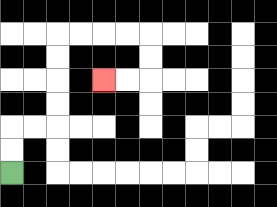{'start': '[0, 7]', 'end': '[4, 3]', 'path_directions': 'U,U,R,R,U,U,U,U,R,R,R,R,D,D,L,L', 'path_coordinates': '[[0, 7], [0, 6], [0, 5], [1, 5], [2, 5], [2, 4], [2, 3], [2, 2], [2, 1], [3, 1], [4, 1], [5, 1], [6, 1], [6, 2], [6, 3], [5, 3], [4, 3]]'}